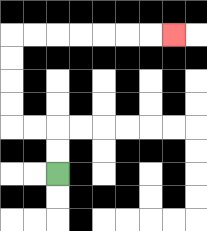{'start': '[2, 7]', 'end': '[7, 1]', 'path_directions': 'U,U,L,L,U,U,U,U,R,R,R,R,R,R,R', 'path_coordinates': '[[2, 7], [2, 6], [2, 5], [1, 5], [0, 5], [0, 4], [0, 3], [0, 2], [0, 1], [1, 1], [2, 1], [3, 1], [4, 1], [5, 1], [6, 1], [7, 1]]'}